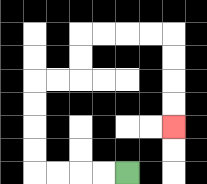{'start': '[5, 7]', 'end': '[7, 5]', 'path_directions': 'L,L,L,L,U,U,U,U,R,R,U,U,R,R,R,R,D,D,D,D', 'path_coordinates': '[[5, 7], [4, 7], [3, 7], [2, 7], [1, 7], [1, 6], [1, 5], [1, 4], [1, 3], [2, 3], [3, 3], [3, 2], [3, 1], [4, 1], [5, 1], [6, 1], [7, 1], [7, 2], [7, 3], [7, 4], [7, 5]]'}